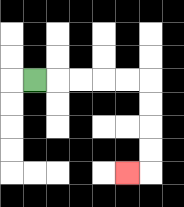{'start': '[1, 3]', 'end': '[5, 7]', 'path_directions': 'R,R,R,R,R,D,D,D,D,L', 'path_coordinates': '[[1, 3], [2, 3], [3, 3], [4, 3], [5, 3], [6, 3], [6, 4], [6, 5], [6, 6], [6, 7], [5, 7]]'}